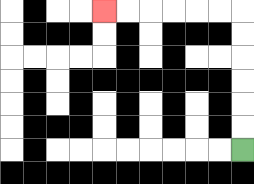{'start': '[10, 6]', 'end': '[4, 0]', 'path_directions': 'U,U,U,U,U,U,L,L,L,L,L,L', 'path_coordinates': '[[10, 6], [10, 5], [10, 4], [10, 3], [10, 2], [10, 1], [10, 0], [9, 0], [8, 0], [7, 0], [6, 0], [5, 0], [4, 0]]'}